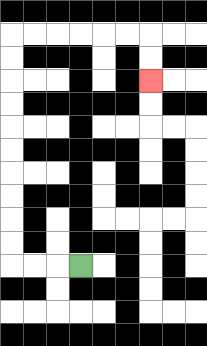{'start': '[3, 11]', 'end': '[6, 3]', 'path_directions': 'L,L,L,U,U,U,U,U,U,U,U,U,U,R,R,R,R,R,R,D,D', 'path_coordinates': '[[3, 11], [2, 11], [1, 11], [0, 11], [0, 10], [0, 9], [0, 8], [0, 7], [0, 6], [0, 5], [0, 4], [0, 3], [0, 2], [0, 1], [1, 1], [2, 1], [3, 1], [4, 1], [5, 1], [6, 1], [6, 2], [6, 3]]'}